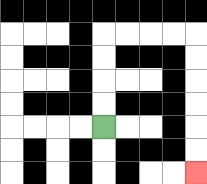{'start': '[4, 5]', 'end': '[8, 7]', 'path_directions': 'U,U,U,U,R,R,R,R,D,D,D,D,D,D', 'path_coordinates': '[[4, 5], [4, 4], [4, 3], [4, 2], [4, 1], [5, 1], [6, 1], [7, 1], [8, 1], [8, 2], [8, 3], [8, 4], [8, 5], [8, 6], [8, 7]]'}